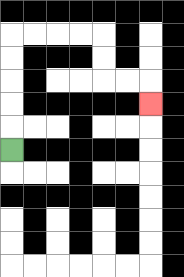{'start': '[0, 6]', 'end': '[6, 4]', 'path_directions': 'U,U,U,U,U,R,R,R,R,D,D,R,R,D', 'path_coordinates': '[[0, 6], [0, 5], [0, 4], [0, 3], [0, 2], [0, 1], [1, 1], [2, 1], [3, 1], [4, 1], [4, 2], [4, 3], [5, 3], [6, 3], [6, 4]]'}